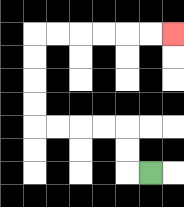{'start': '[6, 7]', 'end': '[7, 1]', 'path_directions': 'L,U,U,L,L,L,L,U,U,U,U,R,R,R,R,R,R', 'path_coordinates': '[[6, 7], [5, 7], [5, 6], [5, 5], [4, 5], [3, 5], [2, 5], [1, 5], [1, 4], [1, 3], [1, 2], [1, 1], [2, 1], [3, 1], [4, 1], [5, 1], [6, 1], [7, 1]]'}